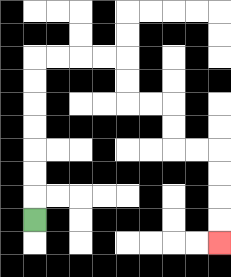{'start': '[1, 9]', 'end': '[9, 10]', 'path_directions': 'U,U,U,U,U,U,U,R,R,R,R,D,D,R,R,D,D,R,R,D,D,D,D', 'path_coordinates': '[[1, 9], [1, 8], [1, 7], [1, 6], [1, 5], [1, 4], [1, 3], [1, 2], [2, 2], [3, 2], [4, 2], [5, 2], [5, 3], [5, 4], [6, 4], [7, 4], [7, 5], [7, 6], [8, 6], [9, 6], [9, 7], [9, 8], [9, 9], [9, 10]]'}